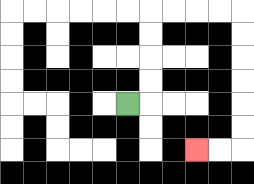{'start': '[5, 4]', 'end': '[8, 6]', 'path_directions': 'R,U,U,U,U,R,R,R,R,D,D,D,D,D,D,L,L', 'path_coordinates': '[[5, 4], [6, 4], [6, 3], [6, 2], [6, 1], [6, 0], [7, 0], [8, 0], [9, 0], [10, 0], [10, 1], [10, 2], [10, 3], [10, 4], [10, 5], [10, 6], [9, 6], [8, 6]]'}